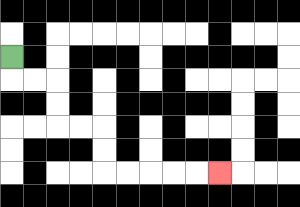{'start': '[0, 2]', 'end': '[9, 7]', 'path_directions': 'D,R,R,D,D,R,R,D,D,R,R,R,R,R', 'path_coordinates': '[[0, 2], [0, 3], [1, 3], [2, 3], [2, 4], [2, 5], [3, 5], [4, 5], [4, 6], [4, 7], [5, 7], [6, 7], [7, 7], [8, 7], [9, 7]]'}